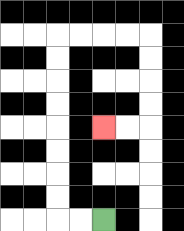{'start': '[4, 9]', 'end': '[4, 5]', 'path_directions': 'L,L,U,U,U,U,U,U,U,U,R,R,R,R,D,D,D,D,L,L', 'path_coordinates': '[[4, 9], [3, 9], [2, 9], [2, 8], [2, 7], [2, 6], [2, 5], [2, 4], [2, 3], [2, 2], [2, 1], [3, 1], [4, 1], [5, 1], [6, 1], [6, 2], [6, 3], [6, 4], [6, 5], [5, 5], [4, 5]]'}